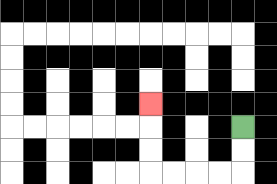{'start': '[10, 5]', 'end': '[6, 4]', 'path_directions': 'D,D,L,L,L,L,U,U,U', 'path_coordinates': '[[10, 5], [10, 6], [10, 7], [9, 7], [8, 7], [7, 7], [6, 7], [6, 6], [6, 5], [6, 4]]'}